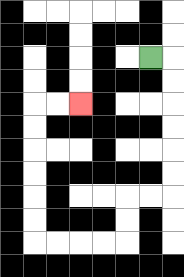{'start': '[6, 2]', 'end': '[3, 4]', 'path_directions': 'R,D,D,D,D,D,D,L,L,D,D,L,L,L,L,U,U,U,U,U,U,R,R', 'path_coordinates': '[[6, 2], [7, 2], [7, 3], [7, 4], [7, 5], [7, 6], [7, 7], [7, 8], [6, 8], [5, 8], [5, 9], [5, 10], [4, 10], [3, 10], [2, 10], [1, 10], [1, 9], [1, 8], [1, 7], [1, 6], [1, 5], [1, 4], [2, 4], [3, 4]]'}